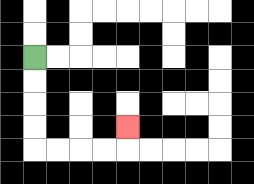{'start': '[1, 2]', 'end': '[5, 5]', 'path_directions': 'D,D,D,D,R,R,R,R,U', 'path_coordinates': '[[1, 2], [1, 3], [1, 4], [1, 5], [1, 6], [2, 6], [3, 6], [4, 6], [5, 6], [5, 5]]'}